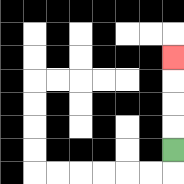{'start': '[7, 6]', 'end': '[7, 2]', 'path_directions': 'U,U,U,U', 'path_coordinates': '[[7, 6], [7, 5], [7, 4], [7, 3], [7, 2]]'}